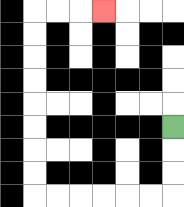{'start': '[7, 5]', 'end': '[4, 0]', 'path_directions': 'D,D,D,L,L,L,L,L,L,U,U,U,U,U,U,U,U,R,R,R', 'path_coordinates': '[[7, 5], [7, 6], [7, 7], [7, 8], [6, 8], [5, 8], [4, 8], [3, 8], [2, 8], [1, 8], [1, 7], [1, 6], [1, 5], [1, 4], [1, 3], [1, 2], [1, 1], [1, 0], [2, 0], [3, 0], [4, 0]]'}